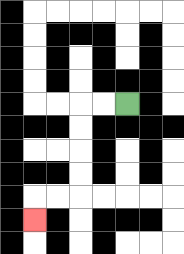{'start': '[5, 4]', 'end': '[1, 9]', 'path_directions': 'L,L,D,D,D,D,L,L,D', 'path_coordinates': '[[5, 4], [4, 4], [3, 4], [3, 5], [3, 6], [3, 7], [3, 8], [2, 8], [1, 8], [1, 9]]'}